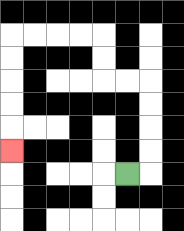{'start': '[5, 7]', 'end': '[0, 6]', 'path_directions': 'R,U,U,U,U,L,L,U,U,L,L,L,L,D,D,D,D,D', 'path_coordinates': '[[5, 7], [6, 7], [6, 6], [6, 5], [6, 4], [6, 3], [5, 3], [4, 3], [4, 2], [4, 1], [3, 1], [2, 1], [1, 1], [0, 1], [0, 2], [0, 3], [0, 4], [0, 5], [0, 6]]'}